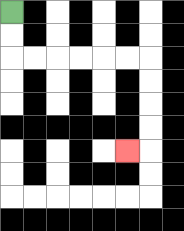{'start': '[0, 0]', 'end': '[5, 6]', 'path_directions': 'D,D,R,R,R,R,R,R,D,D,D,D,L', 'path_coordinates': '[[0, 0], [0, 1], [0, 2], [1, 2], [2, 2], [3, 2], [4, 2], [5, 2], [6, 2], [6, 3], [6, 4], [6, 5], [6, 6], [5, 6]]'}